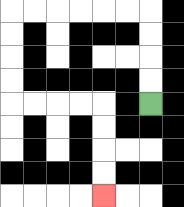{'start': '[6, 4]', 'end': '[4, 8]', 'path_directions': 'U,U,U,U,L,L,L,L,L,L,D,D,D,D,R,R,R,R,D,D,D,D', 'path_coordinates': '[[6, 4], [6, 3], [6, 2], [6, 1], [6, 0], [5, 0], [4, 0], [3, 0], [2, 0], [1, 0], [0, 0], [0, 1], [0, 2], [0, 3], [0, 4], [1, 4], [2, 4], [3, 4], [4, 4], [4, 5], [4, 6], [4, 7], [4, 8]]'}